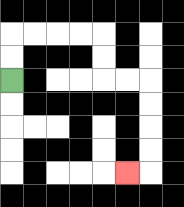{'start': '[0, 3]', 'end': '[5, 7]', 'path_directions': 'U,U,R,R,R,R,D,D,R,R,D,D,D,D,L', 'path_coordinates': '[[0, 3], [0, 2], [0, 1], [1, 1], [2, 1], [3, 1], [4, 1], [4, 2], [4, 3], [5, 3], [6, 3], [6, 4], [6, 5], [6, 6], [6, 7], [5, 7]]'}